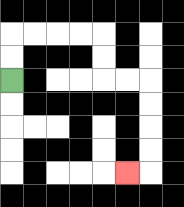{'start': '[0, 3]', 'end': '[5, 7]', 'path_directions': 'U,U,R,R,R,R,D,D,R,R,D,D,D,D,L', 'path_coordinates': '[[0, 3], [0, 2], [0, 1], [1, 1], [2, 1], [3, 1], [4, 1], [4, 2], [4, 3], [5, 3], [6, 3], [6, 4], [6, 5], [6, 6], [6, 7], [5, 7]]'}